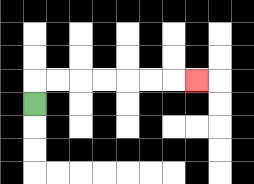{'start': '[1, 4]', 'end': '[8, 3]', 'path_directions': 'U,R,R,R,R,R,R,R', 'path_coordinates': '[[1, 4], [1, 3], [2, 3], [3, 3], [4, 3], [5, 3], [6, 3], [7, 3], [8, 3]]'}